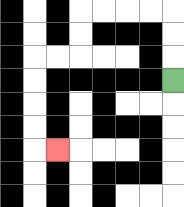{'start': '[7, 3]', 'end': '[2, 6]', 'path_directions': 'U,U,U,L,L,L,L,D,D,L,L,D,D,D,D,R', 'path_coordinates': '[[7, 3], [7, 2], [7, 1], [7, 0], [6, 0], [5, 0], [4, 0], [3, 0], [3, 1], [3, 2], [2, 2], [1, 2], [1, 3], [1, 4], [1, 5], [1, 6], [2, 6]]'}